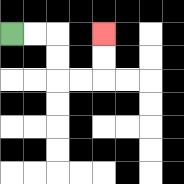{'start': '[0, 1]', 'end': '[4, 1]', 'path_directions': 'R,R,D,D,R,R,U,U', 'path_coordinates': '[[0, 1], [1, 1], [2, 1], [2, 2], [2, 3], [3, 3], [4, 3], [4, 2], [4, 1]]'}